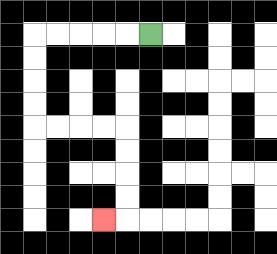{'start': '[6, 1]', 'end': '[4, 9]', 'path_directions': 'L,L,L,L,L,D,D,D,D,R,R,R,R,D,D,D,D,L', 'path_coordinates': '[[6, 1], [5, 1], [4, 1], [3, 1], [2, 1], [1, 1], [1, 2], [1, 3], [1, 4], [1, 5], [2, 5], [3, 5], [4, 5], [5, 5], [5, 6], [5, 7], [5, 8], [5, 9], [4, 9]]'}